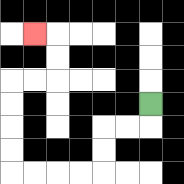{'start': '[6, 4]', 'end': '[1, 1]', 'path_directions': 'D,L,L,D,D,L,L,L,L,U,U,U,U,R,R,U,U,L', 'path_coordinates': '[[6, 4], [6, 5], [5, 5], [4, 5], [4, 6], [4, 7], [3, 7], [2, 7], [1, 7], [0, 7], [0, 6], [0, 5], [0, 4], [0, 3], [1, 3], [2, 3], [2, 2], [2, 1], [1, 1]]'}